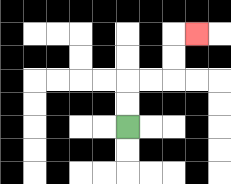{'start': '[5, 5]', 'end': '[8, 1]', 'path_directions': 'U,U,R,R,U,U,R', 'path_coordinates': '[[5, 5], [5, 4], [5, 3], [6, 3], [7, 3], [7, 2], [7, 1], [8, 1]]'}